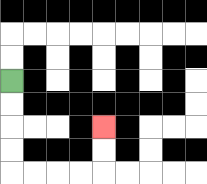{'start': '[0, 3]', 'end': '[4, 5]', 'path_directions': 'D,D,D,D,R,R,R,R,U,U', 'path_coordinates': '[[0, 3], [0, 4], [0, 5], [0, 6], [0, 7], [1, 7], [2, 7], [3, 7], [4, 7], [4, 6], [4, 5]]'}